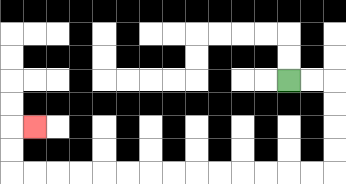{'start': '[12, 3]', 'end': '[1, 5]', 'path_directions': 'R,R,D,D,D,D,L,L,L,L,L,L,L,L,L,L,L,L,L,L,U,U,R', 'path_coordinates': '[[12, 3], [13, 3], [14, 3], [14, 4], [14, 5], [14, 6], [14, 7], [13, 7], [12, 7], [11, 7], [10, 7], [9, 7], [8, 7], [7, 7], [6, 7], [5, 7], [4, 7], [3, 7], [2, 7], [1, 7], [0, 7], [0, 6], [0, 5], [1, 5]]'}